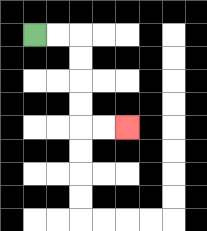{'start': '[1, 1]', 'end': '[5, 5]', 'path_directions': 'R,R,D,D,D,D,R,R', 'path_coordinates': '[[1, 1], [2, 1], [3, 1], [3, 2], [3, 3], [3, 4], [3, 5], [4, 5], [5, 5]]'}